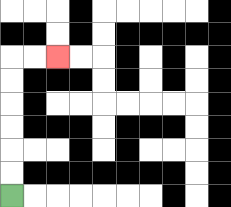{'start': '[0, 8]', 'end': '[2, 2]', 'path_directions': 'U,U,U,U,U,U,R,R', 'path_coordinates': '[[0, 8], [0, 7], [0, 6], [0, 5], [0, 4], [0, 3], [0, 2], [1, 2], [2, 2]]'}